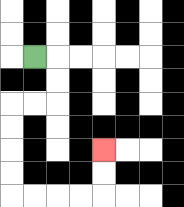{'start': '[1, 2]', 'end': '[4, 6]', 'path_directions': 'R,D,D,L,L,D,D,D,D,R,R,R,R,U,U', 'path_coordinates': '[[1, 2], [2, 2], [2, 3], [2, 4], [1, 4], [0, 4], [0, 5], [0, 6], [0, 7], [0, 8], [1, 8], [2, 8], [3, 8], [4, 8], [4, 7], [4, 6]]'}